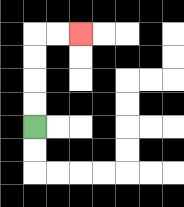{'start': '[1, 5]', 'end': '[3, 1]', 'path_directions': 'U,U,U,U,R,R', 'path_coordinates': '[[1, 5], [1, 4], [1, 3], [1, 2], [1, 1], [2, 1], [3, 1]]'}